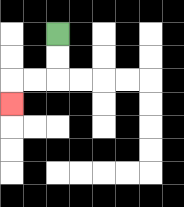{'start': '[2, 1]', 'end': '[0, 4]', 'path_directions': 'D,D,L,L,D', 'path_coordinates': '[[2, 1], [2, 2], [2, 3], [1, 3], [0, 3], [0, 4]]'}